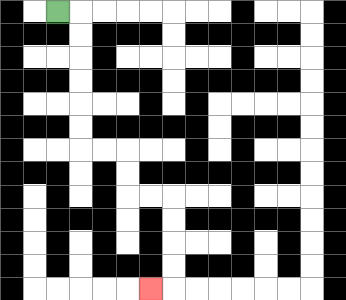{'start': '[2, 0]', 'end': '[6, 12]', 'path_directions': 'R,D,D,D,D,D,D,R,R,D,D,R,R,D,D,D,D,L', 'path_coordinates': '[[2, 0], [3, 0], [3, 1], [3, 2], [3, 3], [3, 4], [3, 5], [3, 6], [4, 6], [5, 6], [5, 7], [5, 8], [6, 8], [7, 8], [7, 9], [7, 10], [7, 11], [7, 12], [6, 12]]'}